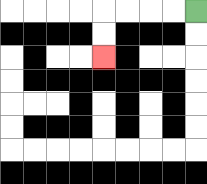{'start': '[8, 0]', 'end': '[4, 2]', 'path_directions': 'L,L,L,L,D,D', 'path_coordinates': '[[8, 0], [7, 0], [6, 0], [5, 0], [4, 0], [4, 1], [4, 2]]'}